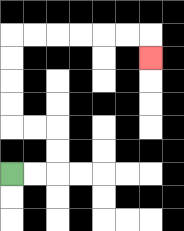{'start': '[0, 7]', 'end': '[6, 2]', 'path_directions': 'R,R,U,U,L,L,U,U,U,U,R,R,R,R,R,R,D', 'path_coordinates': '[[0, 7], [1, 7], [2, 7], [2, 6], [2, 5], [1, 5], [0, 5], [0, 4], [0, 3], [0, 2], [0, 1], [1, 1], [2, 1], [3, 1], [4, 1], [5, 1], [6, 1], [6, 2]]'}